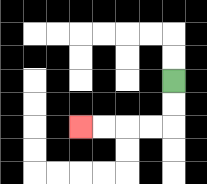{'start': '[7, 3]', 'end': '[3, 5]', 'path_directions': 'D,D,L,L,L,L', 'path_coordinates': '[[7, 3], [7, 4], [7, 5], [6, 5], [5, 5], [4, 5], [3, 5]]'}